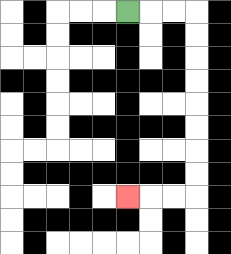{'start': '[5, 0]', 'end': '[5, 8]', 'path_directions': 'R,R,R,D,D,D,D,D,D,D,D,L,L,L', 'path_coordinates': '[[5, 0], [6, 0], [7, 0], [8, 0], [8, 1], [8, 2], [8, 3], [8, 4], [8, 5], [8, 6], [8, 7], [8, 8], [7, 8], [6, 8], [5, 8]]'}